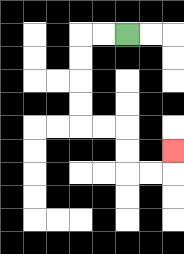{'start': '[5, 1]', 'end': '[7, 6]', 'path_directions': 'L,L,D,D,D,D,R,R,D,D,R,R,U', 'path_coordinates': '[[5, 1], [4, 1], [3, 1], [3, 2], [3, 3], [3, 4], [3, 5], [4, 5], [5, 5], [5, 6], [5, 7], [6, 7], [7, 7], [7, 6]]'}